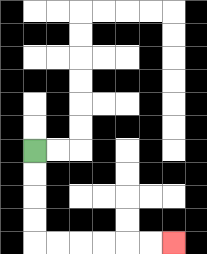{'start': '[1, 6]', 'end': '[7, 10]', 'path_directions': 'D,D,D,D,R,R,R,R,R,R', 'path_coordinates': '[[1, 6], [1, 7], [1, 8], [1, 9], [1, 10], [2, 10], [3, 10], [4, 10], [5, 10], [6, 10], [7, 10]]'}